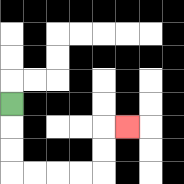{'start': '[0, 4]', 'end': '[5, 5]', 'path_directions': 'D,D,D,R,R,R,R,U,U,R', 'path_coordinates': '[[0, 4], [0, 5], [0, 6], [0, 7], [1, 7], [2, 7], [3, 7], [4, 7], [4, 6], [4, 5], [5, 5]]'}